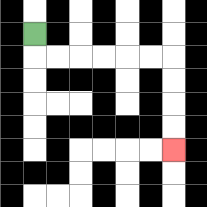{'start': '[1, 1]', 'end': '[7, 6]', 'path_directions': 'D,R,R,R,R,R,R,D,D,D,D', 'path_coordinates': '[[1, 1], [1, 2], [2, 2], [3, 2], [4, 2], [5, 2], [6, 2], [7, 2], [7, 3], [7, 4], [7, 5], [7, 6]]'}